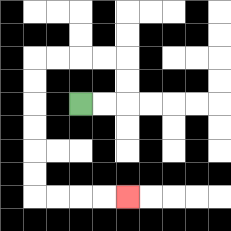{'start': '[3, 4]', 'end': '[5, 8]', 'path_directions': 'R,R,U,U,L,L,L,L,D,D,D,D,D,D,R,R,R,R', 'path_coordinates': '[[3, 4], [4, 4], [5, 4], [5, 3], [5, 2], [4, 2], [3, 2], [2, 2], [1, 2], [1, 3], [1, 4], [1, 5], [1, 6], [1, 7], [1, 8], [2, 8], [3, 8], [4, 8], [5, 8]]'}